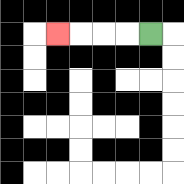{'start': '[6, 1]', 'end': '[2, 1]', 'path_directions': 'L,L,L,L', 'path_coordinates': '[[6, 1], [5, 1], [4, 1], [3, 1], [2, 1]]'}